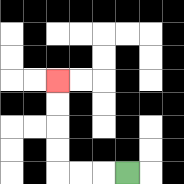{'start': '[5, 7]', 'end': '[2, 3]', 'path_directions': 'L,L,L,U,U,U,U', 'path_coordinates': '[[5, 7], [4, 7], [3, 7], [2, 7], [2, 6], [2, 5], [2, 4], [2, 3]]'}